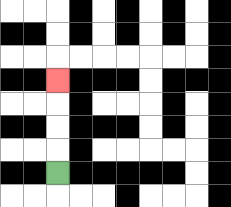{'start': '[2, 7]', 'end': '[2, 3]', 'path_directions': 'U,U,U,U', 'path_coordinates': '[[2, 7], [2, 6], [2, 5], [2, 4], [2, 3]]'}